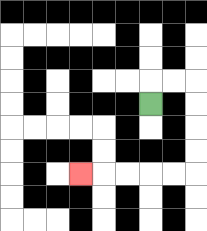{'start': '[6, 4]', 'end': '[3, 7]', 'path_directions': 'U,R,R,D,D,D,D,L,L,L,L,L', 'path_coordinates': '[[6, 4], [6, 3], [7, 3], [8, 3], [8, 4], [8, 5], [8, 6], [8, 7], [7, 7], [6, 7], [5, 7], [4, 7], [3, 7]]'}